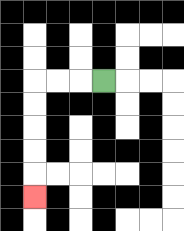{'start': '[4, 3]', 'end': '[1, 8]', 'path_directions': 'L,L,L,D,D,D,D,D', 'path_coordinates': '[[4, 3], [3, 3], [2, 3], [1, 3], [1, 4], [1, 5], [1, 6], [1, 7], [1, 8]]'}